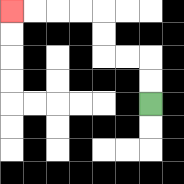{'start': '[6, 4]', 'end': '[0, 0]', 'path_directions': 'U,U,L,L,U,U,L,L,L,L', 'path_coordinates': '[[6, 4], [6, 3], [6, 2], [5, 2], [4, 2], [4, 1], [4, 0], [3, 0], [2, 0], [1, 0], [0, 0]]'}